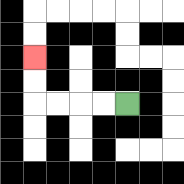{'start': '[5, 4]', 'end': '[1, 2]', 'path_directions': 'L,L,L,L,U,U', 'path_coordinates': '[[5, 4], [4, 4], [3, 4], [2, 4], [1, 4], [1, 3], [1, 2]]'}